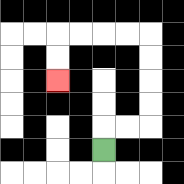{'start': '[4, 6]', 'end': '[2, 3]', 'path_directions': 'U,R,R,U,U,U,U,L,L,L,L,D,D', 'path_coordinates': '[[4, 6], [4, 5], [5, 5], [6, 5], [6, 4], [6, 3], [6, 2], [6, 1], [5, 1], [4, 1], [3, 1], [2, 1], [2, 2], [2, 3]]'}